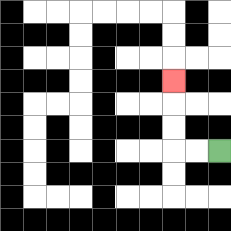{'start': '[9, 6]', 'end': '[7, 3]', 'path_directions': 'L,L,U,U,U', 'path_coordinates': '[[9, 6], [8, 6], [7, 6], [7, 5], [7, 4], [7, 3]]'}